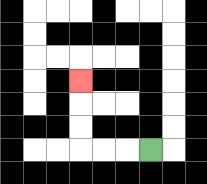{'start': '[6, 6]', 'end': '[3, 3]', 'path_directions': 'L,L,L,U,U,U', 'path_coordinates': '[[6, 6], [5, 6], [4, 6], [3, 6], [3, 5], [3, 4], [3, 3]]'}